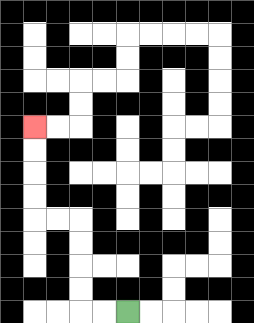{'start': '[5, 13]', 'end': '[1, 5]', 'path_directions': 'L,L,U,U,U,U,L,L,U,U,U,U', 'path_coordinates': '[[5, 13], [4, 13], [3, 13], [3, 12], [3, 11], [3, 10], [3, 9], [2, 9], [1, 9], [1, 8], [1, 7], [1, 6], [1, 5]]'}